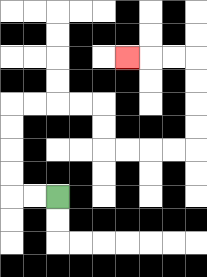{'start': '[2, 8]', 'end': '[5, 2]', 'path_directions': 'L,L,U,U,U,U,R,R,R,R,D,D,R,R,R,R,U,U,U,U,L,L,L', 'path_coordinates': '[[2, 8], [1, 8], [0, 8], [0, 7], [0, 6], [0, 5], [0, 4], [1, 4], [2, 4], [3, 4], [4, 4], [4, 5], [4, 6], [5, 6], [6, 6], [7, 6], [8, 6], [8, 5], [8, 4], [8, 3], [8, 2], [7, 2], [6, 2], [5, 2]]'}